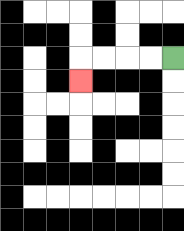{'start': '[7, 2]', 'end': '[3, 3]', 'path_directions': 'L,L,L,L,D', 'path_coordinates': '[[7, 2], [6, 2], [5, 2], [4, 2], [3, 2], [3, 3]]'}